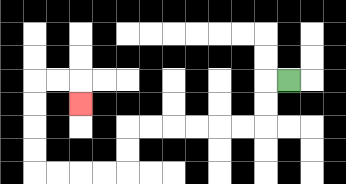{'start': '[12, 3]', 'end': '[3, 4]', 'path_directions': 'L,D,D,L,L,L,L,L,L,D,D,L,L,L,L,U,U,U,U,R,R,D', 'path_coordinates': '[[12, 3], [11, 3], [11, 4], [11, 5], [10, 5], [9, 5], [8, 5], [7, 5], [6, 5], [5, 5], [5, 6], [5, 7], [4, 7], [3, 7], [2, 7], [1, 7], [1, 6], [1, 5], [1, 4], [1, 3], [2, 3], [3, 3], [3, 4]]'}